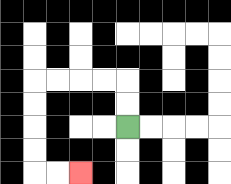{'start': '[5, 5]', 'end': '[3, 7]', 'path_directions': 'U,U,L,L,L,L,D,D,D,D,R,R', 'path_coordinates': '[[5, 5], [5, 4], [5, 3], [4, 3], [3, 3], [2, 3], [1, 3], [1, 4], [1, 5], [1, 6], [1, 7], [2, 7], [3, 7]]'}